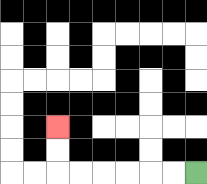{'start': '[8, 7]', 'end': '[2, 5]', 'path_directions': 'L,L,L,L,L,L,U,U', 'path_coordinates': '[[8, 7], [7, 7], [6, 7], [5, 7], [4, 7], [3, 7], [2, 7], [2, 6], [2, 5]]'}